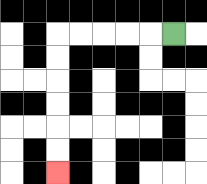{'start': '[7, 1]', 'end': '[2, 7]', 'path_directions': 'L,L,L,L,L,D,D,D,D,D,D', 'path_coordinates': '[[7, 1], [6, 1], [5, 1], [4, 1], [3, 1], [2, 1], [2, 2], [2, 3], [2, 4], [2, 5], [2, 6], [2, 7]]'}